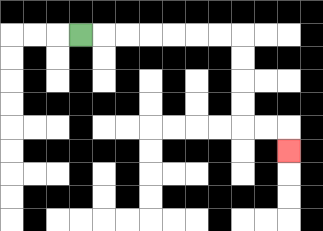{'start': '[3, 1]', 'end': '[12, 6]', 'path_directions': 'R,R,R,R,R,R,R,D,D,D,D,R,R,D', 'path_coordinates': '[[3, 1], [4, 1], [5, 1], [6, 1], [7, 1], [8, 1], [9, 1], [10, 1], [10, 2], [10, 3], [10, 4], [10, 5], [11, 5], [12, 5], [12, 6]]'}